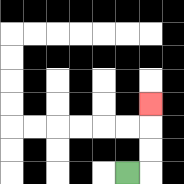{'start': '[5, 7]', 'end': '[6, 4]', 'path_directions': 'R,U,U,U', 'path_coordinates': '[[5, 7], [6, 7], [6, 6], [6, 5], [6, 4]]'}